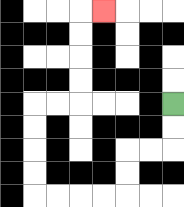{'start': '[7, 4]', 'end': '[4, 0]', 'path_directions': 'D,D,L,L,D,D,L,L,L,L,U,U,U,U,R,R,U,U,U,U,R', 'path_coordinates': '[[7, 4], [7, 5], [7, 6], [6, 6], [5, 6], [5, 7], [5, 8], [4, 8], [3, 8], [2, 8], [1, 8], [1, 7], [1, 6], [1, 5], [1, 4], [2, 4], [3, 4], [3, 3], [3, 2], [3, 1], [3, 0], [4, 0]]'}